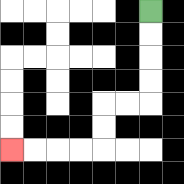{'start': '[6, 0]', 'end': '[0, 6]', 'path_directions': 'D,D,D,D,L,L,D,D,L,L,L,L', 'path_coordinates': '[[6, 0], [6, 1], [6, 2], [6, 3], [6, 4], [5, 4], [4, 4], [4, 5], [4, 6], [3, 6], [2, 6], [1, 6], [0, 6]]'}